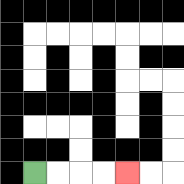{'start': '[1, 7]', 'end': '[5, 7]', 'path_directions': 'R,R,R,R', 'path_coordinates': '[[1, 7], [2, 7], [3, 7], [4, 7], [5, 7]]'}